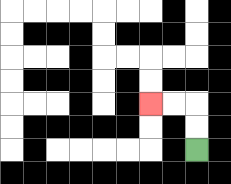{'start': '[8, 6]', 'end': '[6, 4]', 'path_directions': 'U,U,L,L', 'path_coordinates': '[[8, 6], [8, 5], [8, 4], [7, 4], [6, 4]]'}